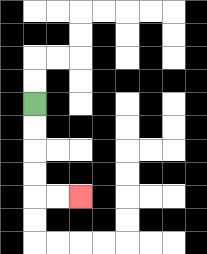{'start': '[1, 4]', 'end': '[3, 8]', 'path_directions': 'D,D,D,D,R,R', 'path_coordinates': '[[1, 4], [1, 5], [1, 6], [1, 7], [1, 8], [2, 8], [3, 8]]'}